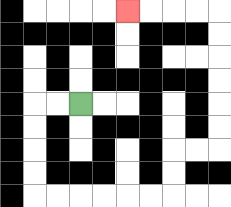{'start': '[3, 4]', 'end': '[5, 0]', 'path_directions': 'L,L,D,D,D,D,R,R,R,R,R,R,U,U,R,R,U,U,U,U,U,U,L,L,L,L', 'path_coordinates': '[[3, 4], [2, 4], [1, 4], [1, 5], [1, 6], [1, 7], [1, 8], [2, 8], [3, 8], [4, 8], [5, 8], [6, 8], [7, 8], [7, 7], [7, 6], [8, 6], [9, 6], [9, 5], [9, 4], [9, 3], [9, 2], [9, 1], [9, 0], [8, 0], [7, 0], [6, 0], [5, 0]]'}